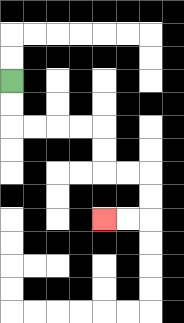{'start': '[0, 3]', 'end': '[4, 9]', 'path_directions': 'D,D,R,R,R,R,D,D,R,R,D,D,L,L', 'path_coordinates': '[[0, 3], [0, 4], [0, 5], [1, 5], [2, 5], [3, 5], [4, 5], [4, 6], [4, 7], [5, 7], [6, 7], [6, 8], [6, 9], [5, 9], [4, 9]]'}